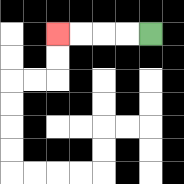{'start': '[6, 1]', 'end': '[2, 1]', 'path_directions': 'L,L,L,L', 'path_coordinates': '[[6, 1], [5, 1], [4, 1], [3, 1], [2, 1]]'}